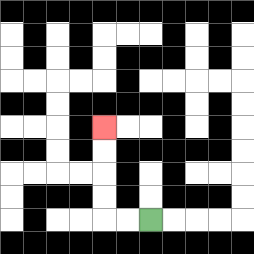{'start': '[6, 9]', 'end': '[4, 5]', 'path_directions': 'L,L,U,U,U,U', 'path_coordinates': '[[6, 9], [5, 9], [4, 9], [4, 8], [4, 7], [4, 6], [4, 5]]'}